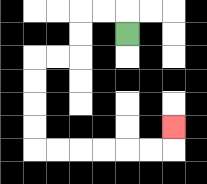{'start': '[5, 1]', 'end': '[7, 5]', 'path_directions': 'U,L,L,D,D,L,L,D,D,D,D,R,R,R,R,R,R,U', 'path_coordinates': '[[5, 1], [5, 0], [4, 0], [3, 0], [3, 1], [3, 2], [2, 2], [1, 2], [1, 3], [1, 4], [1, 5], [1, 6], [2, 6], [3, 6], [4, 6], [5, 6], [6, 6], [7, 6], [7, 5]]'}